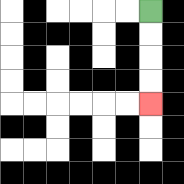{'start': '[6, 0]', 'end': '[6, 4]', 'path_directions': 'D,D,D,D', 'path_coordinates': '[[6, 0], [6, 1], [6, 2], [6, 3], [6, 4]]'}